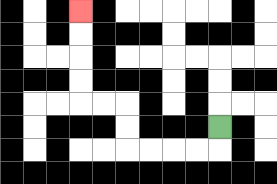{'start': '[9, 5]', 'end': '[3, 0]', 'path_directions': 'D,L,L,L,L,U,U,L,L,U,U,U,U', 'path_coordinates': '[[9, 5], [9, 6], [8, 6], [7, 6], [6, 6], [5, 6], [5, 5], [5, 4], [4, 4], [3, 4], [3, 3], [3, 2], [3, 1], [3, 0]]'}